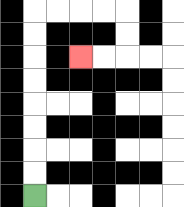{'start': '[1, 8]', 'end': '[3, 2]', 'path_directions': 'U,U,U,U,U,U,U,U,R,R,R,R,D,D,L,L', 'path_coordinates': '[[1, 8], [1, 7], [1, 6], [1, 5], [1, 4], [1, 3], [1, 2], [1, 1], [1, 0], [2, 0], [3, 0], [4, 0], [5, 0], [5, 1], [5, 2], [4, 2], [3, 2]]'}